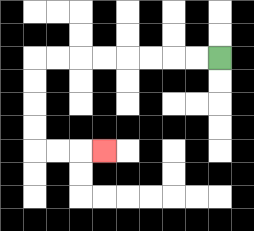{'start': '[9, 2]', 'end': '[4, 6]', 'path_directions': 'L,L,L,L,L,L,L,L,D,D,D,D,R,R,R', 'path_coordinates': '[[9, 2], [8, 2], [7, 2], [6, 2], [5, 2], [4, 2], [3, 2], [2, 2], [1, 2], [1, 3], [1, 4], [1, 5], [1, 6], [2, 6], [3, 6], [4, 6]]'}